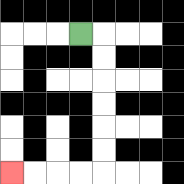{'start': '[3, 1]', 'end': '[0, 7]', 'path_directions': 'R,D,D,D,D,D,D,L,L,L,L', 'path_coordinates': '[[3, 1], [4, 1], [4, 2], [4, 3], [4, 4], [4, 5], [4, 6], [4, 7], [3, 7], [2, 7], [1, 7], [0, 7]]'}